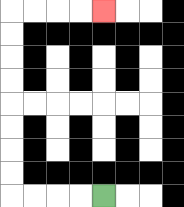{'start': '[4, 8]', 'end': '[4, 0]', 'path_directions': 'L,L,L,L,U,U,U,U,U,U,U,U,R,R,R,R', 'path_coordinates': '[[4, 8], [3, 8], [2, 8], [1, 8], [0, 8], [0, 7], [0, 6], [0, 5], [0, 4], [0, 3], [0, 2], [0, 1], [0, 0], [1, 0], [2, 0], [3, 0], [4, 0]]'}